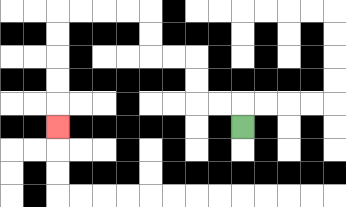{'start': '[10, 5]', 'end': '[2, 5]', 'path_directions': 'U,L,L,U,U,L,L,U,U,L,L,L,L,D,D,D,D,D', 'path_coordinates': '[[10, 5], [10, 4], [9, 4], [8, 4], [8, 3], [8, 2], [7, 2], [6, 2], [6, 1], [6, 0], [5, 0], [4, 0], [3, 0], [2, 0], [2, 1], [2, 2], [2, 3], [2, 4], [2, 5]]'}